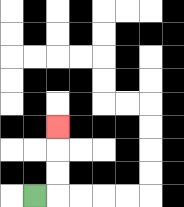{'start': '[1, 8]', 'end': '[2, 5]', 'path_directions': 'R,U,U,U', 'path_coordinates': '[[1, 8], [2, 8], [2, 7], [2, 6], [2, 5]]'}